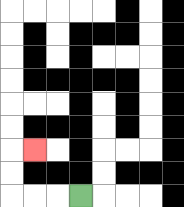{'start': '[3, 8]', 'end': '[1, 6]', 'path_directions': 'L,L,L,U,U,R', 'path_coordinates': '[[3, 8], [2, 8], [1, 8], [0, 8], [0, 7], [0, 6], [1, 6]]'}